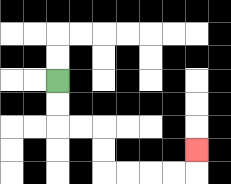{'start': '[2, 3]', 'end': '[8, 6]', 'path_directions': 'D,D,R,R,D,D,R,R,R,R,U', 'path_coordinates': '[[2, 3], [2, 4], [2, 5], [3, 5], [4, 5], [4, 6], [4, 7], [5, 7], [6, 7], [7, 7], [8, 7], [8, 6]]'}